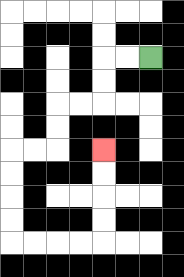{'start': '[6, 2]', 'end': '[4, 6]', 'path_directions': 'L,L,D,D,L,L,D,D,L,L,D,D,D,D,R,R,R,R,U,U,U,U', 'path_coordinates': '[[6, 2], [5, 2], [4, 2], [4, 3], [4, 4], [3, 4], [2, 4], [2, 5], [2, 6], [1, 6], [0, 6], [0, 7], [0, 8], [0, 9], [0, 10], [1, 10], [2, 10], [3, 10], [4, 10], [4, 9], [4, 8], [4, 7], [4, 6]]'}